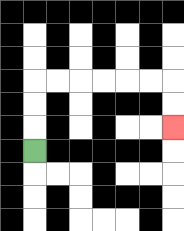{'start': '[1, 6]', 'end': '[7, 5]', 'path_directions': 'U,U,U,R,R,R,R,R,R,D,D', 'path_coordinates': '[[1, 6], [1, 5], [1, 4], [1, 3], [2, 3], [3, 3], [4, 3], [5, 3], [6, 3], [7, 3], [7, 4], [7, 5]]'}